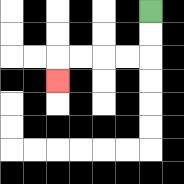{'start': '[6, 0]', 'end': '[2, 3]', 'path_directions': 'D,D,L,L,L,L,D', 'path_coordinates': '[[6, 0], [6, 1], [6, 2], [5, 2], [4, 2], [3, 2], [2, 2], [2, 3]]'}